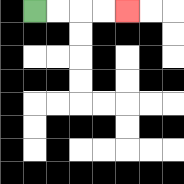{'start': '[1, 0]', 'end': '[5, 0]', 'path_directions': 'R,R,R,R', 'path_coordinates': '[[1, 0], [2, 0], [3, 0], [4, 0], [5, 0]]'}